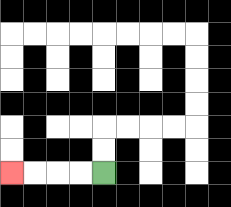{'start': '[4, 7]', 'end': '[0, 7]', 'path_directions': 'L,L,L,L', 'path_coordinates': '[[4, 7], [3, 7], [2, 7], [1, 7], [0, 7]]'}